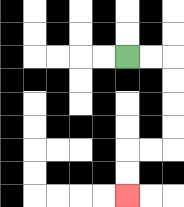{'start': '[5, 2]', 'end': '[5, 8]', 'path_directions': 'R,R,D,D,D,D,L,L,D,D', 'path_coordinates': '[[5, 2], [6, 2], [7, 2], [7, 3], [7, 4], [7, 5], [7, 6], [6, 6], [5, 6], [5, 7], [5, 8]]'}